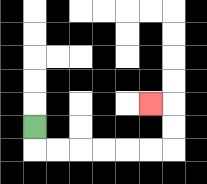{'start': '[1, 5]', 'end': '[6, 4]', 'path_directions': 'D,R,R,R,R,R,R,U,U,L', 'path_coordinates': '[[1, 5], [1, 6], [2, 6], [3, 6], [4, 6], [5, 6], [6, 6], [7, 6], [7, 5], [7, 4], [6, 4]]'}